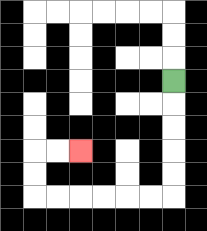{'start': '[7, 3]', 'end': '[3, 6]', 'path_directions': 'D,D,D,D,D,L,L,L,L,L,L,U,U,R,R', 'path_coordinates': '[[7, 3], [7, 4], [7, 5], [7, 6], [7, 7], [7, 8], [6, 8], [5, 8], [4, 8], [3, 8], [2, 8], [1, 8], [1, 7], [1, 6], [2, 6], [3, 6]]'}